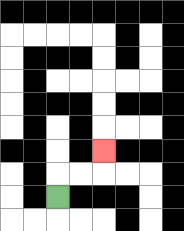{'start': '[2, 8]', 'end': '[4, 6]', 'path_directions': 'U,R,R,U', 'path_coordinates': '[[2, 8], [2, 7], [3, 7], [4, 7], [4, 6]]'}